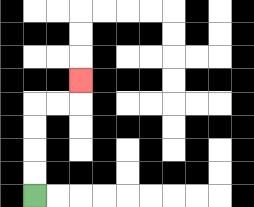{'start': '[1, 8]', 'end': '[3, 3]', 'path_directions': 'U,U,U,U,R,R,U', 'path_coordinates': '[[1, 8], [1, 7], [1, 6], [1, 5], [1, 4], [2, 4], [3, 4], [3, 3]]'}